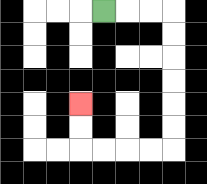{'start': '[4, 0]', 'end': '[3, 4]', 'path_directions': 'R,R,R,D,D,D,D,D,D,L,L,L,L,U,U', 'path_coordinates': '[[4, 0], [5, 0], [6, 0], [7, 0], [7, 1], [7, 2], [7, 3], [7, 4], [7, 5], [7, 6], [6, 6], [5, 6], [4, 6], [3, 6], [3, 5], [3, 4]]'}